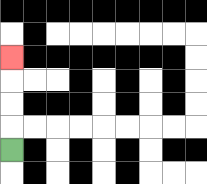{'start': '[0, 6]', 'end': '[0, 2]', 'path_directions': 'U,U,U,U', 'path_coordinates': '[[0, 6], [0, 5], [0, 4], [0, 3], [0, 2]]'}